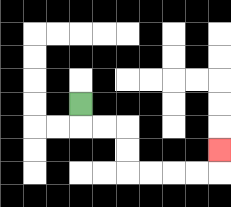{'start': '[3, 4]', 'end': '[9, 6]', 'path_directions': 'D,R,R,D,D,R,R,R,R,U', 'path_coordinates': '[[3, 4], [3, 5], [4, 5], [5, 5], [5, 6], [5, 7], [6, 7], [7, 7], [8, 7], [9, 7], [9, 6]]'}